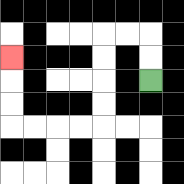{'start': '[6, 3]', 'end': '[0, 2]', 'path_directions': 'U,U,L,L,D,D,D,D,L,L,L,L,U,U,U', 'path_coordinates': '[[6, 3], [6, 2], [6, 1], [5, 1], [4, 1], [4, 2], [4, 3], [4, 4], [4, 5], [3, 5], [2, 5], [1, 5], [0, 5], [0, 4], [0, 3], [0, 2]]'}